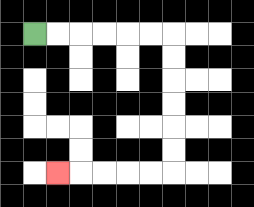{'start': '[1, 1]', 'end': '[2, 7]', 'path_directions': 'R,R,R,R,R,R,D,D,D,D,D,D,L,L,L,L,L', 'path_coordinates': '[[1, 1], [2, 1], [3, 1], [4, 1], [5, 1], [6, 1], [7, 1], [7, 2], [7, 3], [7, 4], [7, 5], [7, 6], [7, 7], [6, 7], [5, 7], [4, 7], [3, 7], [2, 7]]'}